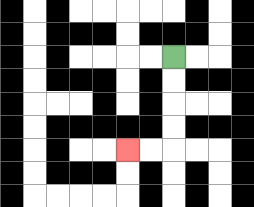{'start': '[7, 2]', 'end': '[5, 6]', 'path_directions': 'D,D,D,D,L,L', 'path_coordinates': '[[7, 2], [7, 3], [7, 4], [7, 5], [7, 6], [6, 6], [5, 6]]'}